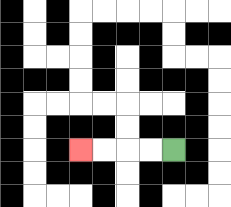{'start': '[7, 6]', 'end': '[3, 6]', 'path_directions': 'L,L,L,L', 'path_coordinates': '[[7, 6], [6, 6], [5, 6], [4, 6], [3, 6]]'}